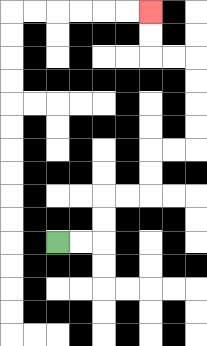{'start': '[2, 10]', 'end': '[6, 0]', 'path_directions': 'R,R,U,U,R,R,U,U,R,R,U,U,U,U,L,L,U,U', 'path_coordinates': '[[2, 10], [3, 10], [4, 10], [4, 9], [4, 8], [5, 8], [6, 8], [6, 7], [6, 6], [7, 6], [8, 6], [8, 5], [8, 4], [8, 3], [8, 2], [7, 2], [6, 2], [6, 1], [6, 0]]'}